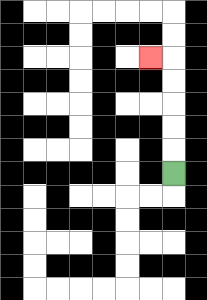{'start': '[7, 7]', 'end': '[6, 2]', 'path_directions': 'U,U,U,U,U,L', 'path_coordinates': '[[7, 7], [7, 6], [7, 5], [7, 4], [7, 3], [7, 2], [6, 2]]'}